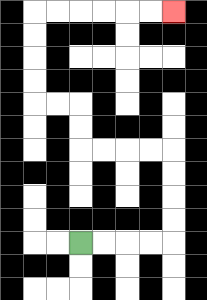{'start': '[3, 10]', 'end': '[7, 0]', 'path_directions': 'R,R,R,R,U,U,U,U,L,L,L,L,U,U,L,L,U,U,U,U,R,R,R,R,R,R', 'path_coordinates': '[[3, 10], [4, 10], [5, 10], [6, 10], [7, 10], [7, 9], [7, 8], [7, 7], [7, 6], [6, 6], [5, 6], [4, 6], [3, 6], [3, 5], [3, 4], [2, 4], [1, 4], [1, 3], [1, 2], [1, 1], [1, 0], [2, 0], [3, 0], [4, 0], [5, 0], [6, 0], [7, 0]]'}